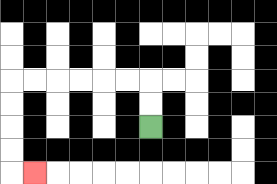{'start': '[6, 5]', 'end': '[1, 7]', 'path_directions': 'U,U,L,L,L,L,L,L,D,D,D,D,R', 'path_coordinates': '[[6, 5], [6, 4], [6, 3], [5, 3], [4, 3], [3, 3], [2, 3], [1, 3], [0, 3], [0, 4], [0, 5], [0, 6], [0, 7], [1, 7]]'}